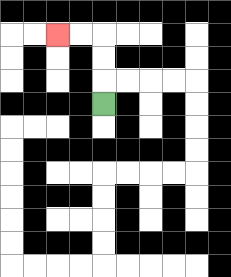{'start': '[4, 4]', 'end': '[2, 1]', 'path_directions': 'U,U,U,L,L', 'path_coordinates': '[[4, 4], [4, 3], [4, 2], [4, 1], [3, 1], [2, 1]]'}